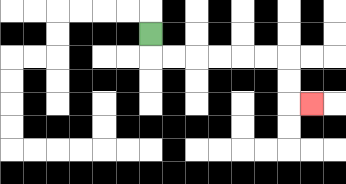{'start': '[6, 1]', 'end': '[13, 4]', 'path_directions': 'D,R,R,R,R,R,R,D,D,R', 'path_coordinates': '[[6, 1], [6, 2], [7, 2], [8, 2], [9, 2], [10, 2], [11, 2], [12, 2], [12, 3], [12, 4], [13, 4]]'}